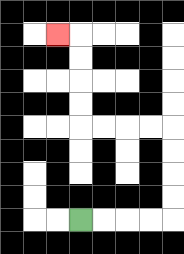{'start': '[3, 9]', 'end': '[2, 1]', 'path_directions': 'R,R,R,R,U,U,U,U,L,L,L,L,U,U,U,U,L', 'path_coordinates': '[[3, 9], [4, 9], [5, 9], [6, 9], [7, 9], [7, 8], [7, 7], [7, 6], [7, 5], [6, 5], [5, 5], [4, 5], [3, 5], [3, 4], [3, 3], [3, 2], [3, 1], [2, 1]]'}